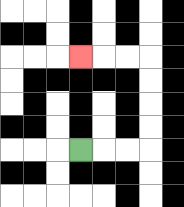{'start': '[3, 6]', 'end': '[3, 2]', 'path_directions': 'R,R,R,U,U,U,U,L,L,L', 'path_coordinates': '[[3, 6], [4, 6], [5, 6], [6, 6], [6, 5], [6, 4], [6, 3], [6, 2], [5, 2], [4, 2], [3, 2]]'}